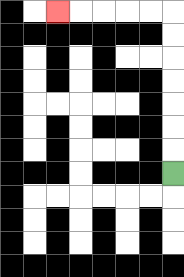{'start': '[7, 7]', 'end': '[2, 0]', 'path_directions': 'U,U,U,U,U,U,U,L,L,L,L,L', 'path_coordinates': '[[7, 7], [7, 6], [7, 5], [7, 4], [7, 3], [7, 2], [7, 1], [7, 0], [6, 0], [5, 0], [4, 0], [3, 0], [2, 0]]'}